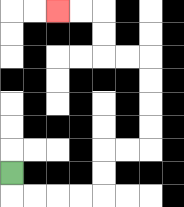{'start': '[0, 7]', 'end': '[2, 0]', 'path_directions': 'D,R,R,R,R,U,U,R,R,U,U,U,U,L,L,U,U,L,L', 'path_coordinates': '[[0, 7], [0, 8], [1, 8], [2, 8], [3, 8], [4, 8], [4, 7], [4, 6], [5, 6], [6, 6], [6, 5], [6, 4], [6, 3], [6, 2], [5, 2], [4, 2], [4, 1], [4, 0], [3, 0], [2, 0]]'}